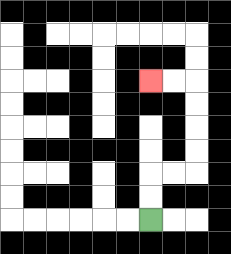{'start': '[6, 9]', 'end': '[6, 3]', 'path_directions': 'U,U,R,R,U,U,U,U,L,L', 'path_coordinates': '[[6, 9], [6, 8], [6, 7], [7, 7], [8, 7], [8, 6], [8, 5], [8, 4], [8, 3], [7, 3], [6, 3]]'}